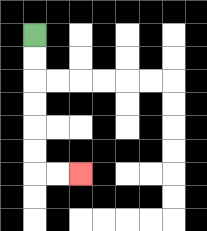{'start': '[1, 1]', 'end': '[3, 7]', 'path_directions': 'D,D,D,D,D,D,R,R', 'path_coordinates': '[[1, 1], [1, 2], [1, 3], [1, 4], [1, 5], [1, 6], [1, 7], [2, 7], [3, 7]]'}